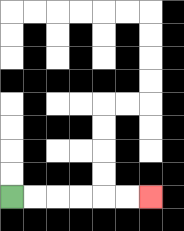{'start': '[0, 8]', 'end': '[6, 8]', 'path_directions': 'R,R,R,R,R,R', 'path_coordinates': '[[0, 8], [1, 8], [2, 8], [3, 8], [4, 8], [5, 8], [6, 8]]'}